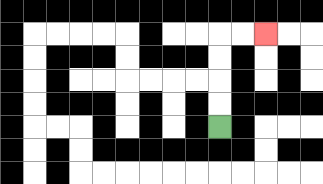{'start': '[9, 5]', 'end': '[11, 1]', 'path_directions': 'U,U,U,U,R,R', 'path_coordinates': '[[9, 5], [9, 4], [9, 3], [9, 2], [9, 1], [10, 1], [11, 1]]'}